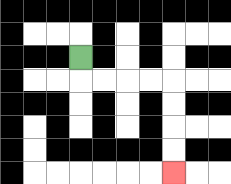{'start': '[3, 2]', 'end': '[7, 7]', 'path_directions': 'D,R,R,R,R,D,D,D,D', 'path_coordinates': '[[3, 2], [3, 3], [4, 3], [5, 3], [6, 3], [7, 3], [7, 4], [7, 5], [7, 6], [7, 7]]'}